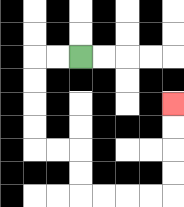{'start': '[3, 2]', 'end': '[7, 4]', 'path_directions': 'L,L,D,D,D,D,R,R,D,D,R,R,R,R,U,U,U,U', 'path_coordinates': '[[3, 2], [2, 2], [1, 2], [1, 3], [1, 4], [1, 5], [1, 6], [2, 6], [3, 6], [3, 7], [3, 8], [4, 8], [5, 8], [6, 8], [7, 8], [7, 7], [7, 6], [7, 5], [7, 4]]'}